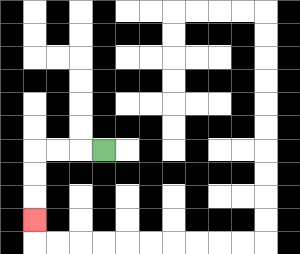{'start': '[4, 6]', 'end': '[1, 9]', 'path_directions': 'L,L,L,D,D,D', 'path_coordinates': '[[4, 6], [3, 6], [2, 6], [1, 6], [1, 7], [1, 8], [1, 9]]'}